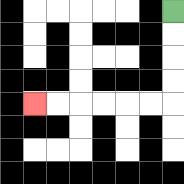{'start': '[7, 0]', 'end': '[1, 4]', 'path_directions': 'D,D,D,D,L,L,L,L,L,L', 'path_coordinates': '[[7, 0], [7, 1], [7, 2], [7, 3], [7, 4], [6, 4], [5, 4], [4, 4], [3, 4], [2, 4], [1, 4]]'}